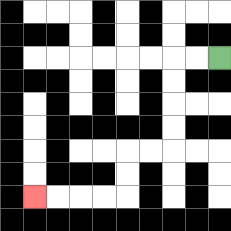{'start': '[9, 2]', 'end': '[1, 8]', 'path_directions': 'L,L,D,D,D,D,L,L,D,D,L,L,L,L', 'path_coordinates': '[[9, 2], [8, 2], [7, 2], [7, 3], [7, 4], [7, 5], [7, 6], [6, 6], [5, 6], [5, 7], [5, 8], [4, 8], [3, 8], [2, 8], [1, 8]]'}